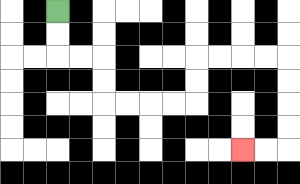{'start': '[2, 0]', 'end': '[10, 6]', 'path_directions': 'D,D,R,R,D,D,R,R,R,R,U,U,R,R,R,R,D,D,D,D,L,L', 'path_coordinates': '[[2, 0], [2, 1], [2, 2], [3, 2], [4, 2], [4, 3], [4, 4], [5, 4], [6, 4], [7, 4], [8, 4], [8, 3], [8, 2], [9, 2], [10, 2], [11, 2], [12, 2], [12, 3], [12, 4], [12, 5], [12, 6], [11, 6], [10, 6]]'}